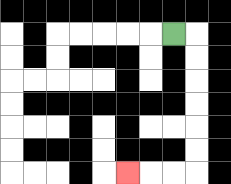{'start': '[7, 1]', 'end': '[5, 7]', 'path_directions': 'R,D,D,D,D,D,D,L,L,L', 'path_coordinates': '[[7, 1], [8, 1], [8, 2], [8, 3], [8, 4], [8, 5], [8, 6], [8, 7], [7, 7], [6, 7], [5, 7]]'}